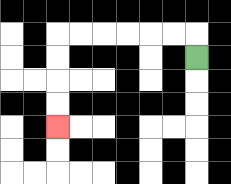{'start': '[8, 2]', 'end': '[2, 5]', 'path_directions': 'U,L,L,L,L,L,L,D,D,D,D', 'path_coordinates': '[[8, 2], [8, 1], [7, 1], [6, 1], [5, 1], [4, 1], [3, 1], [2, 1], [2, 2], [2, 3], [2, 4], [2, 5]]'}